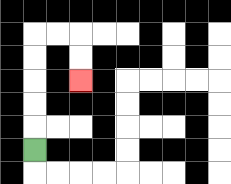{'start': '[1, 6]', 'end': '[3, 3]', 'path_directions': 'U,U,U,U,U,R,R,D,D', 'path_coordinates': '[[1, 6], [1, 5], [1, 4], [1, 3], [1, 2], [1, 1], [2, 1], [3, 1], [3, 2], [3, 3]]'}